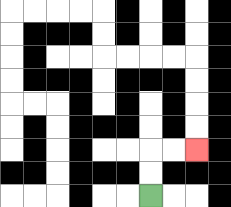{'start': '[6, 8]', 'end': '[8, 6]', 'path_directions': 'U,U,R,R', 'path_coordinates': '[[6, 8], [6, 7], [6, 6], [7, 6], [8, 6]]'}